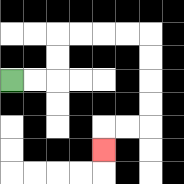{'start': '[0, 3]', 'end': '[4, 6]', 'path_directions': 'R,R,U,U,R,R,R,R,D,D,D,D,L,L,D', 'path_coordinates': '[[0, 3], [1, 3], [2, 3], [2, 2], [2, 1], [3, 1], [4, 1], [5, 1], [6, 1], [6, 2], [6, 3], [6, 4], [6, 5], [5, 5], [4, 5], [4, 6]]'}